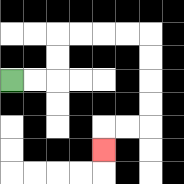{'start': '[0, 3]', 'end': '[4, 6]', 'path_directions': 'R,R,U,U,R,R,R,R,D,D,D,D,L,L,D', 'path_coordinates': '[[0, 3], [1, 3], [2, 3], [2, 2], [2, 1], [3, 1], [4, 1], [5, 1], [6, 1], [6, 2], [6, 3], [6, 4], [6, 5], [5, 5], [4, 5], [4, 6]]'}